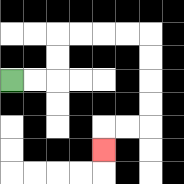{'start': '[0, 3]', 'end': '[4, 6]', 'path_directions': 'R,R,U,U,R,R,R,R,D,D,D,D,L,L,D', 'path_coordinates': '[[0, 3], [1, 3], [2, 3], [2, 2], [2, 1], [3, 1], [4, 1], [5, 1], [6, 1], [6, 2], [6, 3], [6, 4], [6, 5], [5, 5], [4, 5], [4, 6]]'}